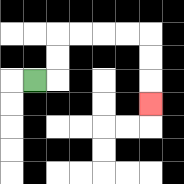{'start': '[1, 3]', 'end': '[6, 4]', 'path_directions': 'R,U,U,R,R,R,R,D,D,D', 'path_coordinates': '[[1, 3], [2, 3], [2, 2], [2, 1], [3, 1], [4, 1], [5, 1], [6, 1], [6, 2], [6, 3], [6, 4]]'}